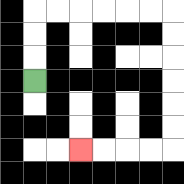{'start': '[1, 3]', 'end': '[3, 6]', 'path_directions': 'U,U,U,R,R,R,R,R,R,D,D,D,D,D,D,L,L,L,L', 'path_coordinates': '[[1, 3], [1, 2], [1, 1], [1, 0], [2, 0], [3, 0], [4, 0], [5, 0], [6, 0], [7, 0], [7, 1], [7, 2], [7, 3], [7, 4], [7, 5], [7, 6], [6, 6], [5, 6], [4, 6], [3, 6]]'}